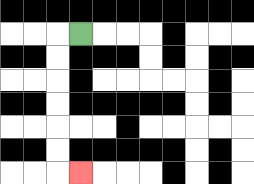{'start': '[3, 1]', 'end': '[3, 7]', 'path_directions': 'L,D,D,D,D,D,D,R', 'path_coordinates': '[[3, 1], [2, 1], [2, 2], [2, 3], [2, 4], [2, 5], [2, 6], [2, 7], [3, 7]]'}